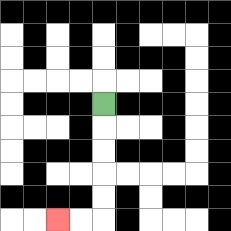{'start': '[4, 4]', 'end': '[2, 9]', 'path_directions': 'D,D,D,D,D,L,L', 'path_coordinates': '[[4, 4], [4, 5], [4, 6], [4, 7], [4, 8], [4, 9], [3, 9], [2, 9]]'}